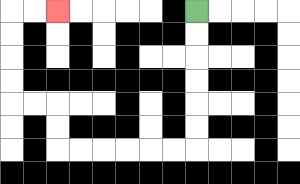{'start': '[8, 0]', 'end': '[2, 0]', 'path_directions': 'D,D,D,D,D,D,L,L,L,L,L,L,U,U,L,L,U,U,U,U,R,R', 'path_coordinates': '[[8, 0], [8, 1], [8, 2], [8, 3], [8, 4], [8, 5], [8, 6], [7, 6], [6, 6], [5, 6], [4, 6], [3, 6], [2, 6], [2, 5], [2, 4], [1, 4], [0, 4], [0, 3], [0, 2], [0, 1], [0, 0], [1, 0], [2, 0]]'}